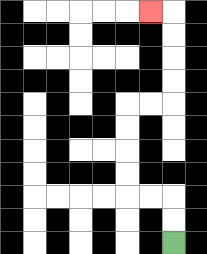{'start': '[7, 10]', 'end': '[6, 0]', 'path_directions': 'U,U,L,L,U,U,U,U,R,R,U,U,U,U,L', 'path_coordinates': '[[7, 10], [7, 9], [7, 8], [6, 8], [5, 8], [5, 7], [5, 6], [5, 5], [5, 4], [6, 4], [7, 4], [7, 3], [7, 2], [7, 1], [7, 0], [6, 0]]'}